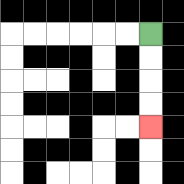{'start': '[6, 1]', 'end': '[6, 5]', 'path_directions': 'D,D,D,D', 'path_coordinates': '[[6, 1], [6, 2], [6, 3], [6, 4], [6, 5]]'}